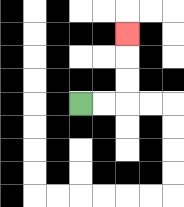{'start': '[3, 4]', 'end': '[5, 1]', 'path_directions': 'R,R,U,U,U', 'path_coordinates': '[[3, 4], [4, 4], [5, 4], [5, 3], [5, 2], [5, 1]]'}